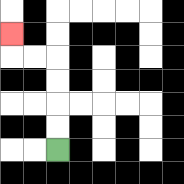{'start': '[2, 6]', 'end': '[0, 1]', 'path_directions': 'U,U,U,U,L,L,U', 'path_coordinates': '[[2, 6], [2, 5], [2, 4], [2, 3], [2, 2], [1, 2], [0, 2], [0, 1]]'}